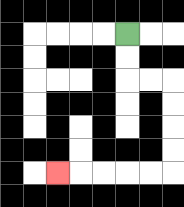{'start': '[5, 1]', 'end': '[2, 7]', 'path_directions': 'D,D,R,R,D,D,D,D,L,L,L,L,L', 'path_coordinates': '[[5, 1], [5, 2], [5, 3], [6, 3], [7, 3], [7, 4], [7, 5], [7, 6], [7, 7], [6, 7], [5, 7], [4, 7], [3, 7], [2, 7]]'}